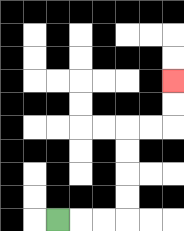{'start': '[2, 9]', 'end': '[7, 3]', 'path_directions': 'R,R,R,U,U,U,U,R,R,U,U', 'path_coordinates': '[[2, 9], [3, 9], [4, 9], [5, 9], [5, 8], [5, 7], [5, 6], [5, 5], [6, 5], [7, 5], [7, 4], [7, 3]]'}